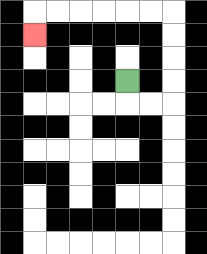{'start': '[5, 3]', 'end': '[1, 1]', 'path_directions': 'D,R,R,U,U,U,U,L,L,L,L,L,L,D', 'path_coordinates': '[[5, 3], [5, 4], [6, 4], [7, 4], [7, 3], [7, 2], [7, 1], [7, 0], [6, 0], [5, 0], [4, 0], [3, 0], [2, 0], [1, 0], [1, 1]]'}